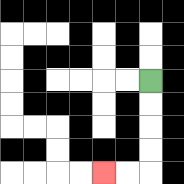{'start': '[6, 3]', 'end': '[4, 7]', 'path_directions': 'D,D,D,D,L,L', 'path_coordinates': '[[6, 3], [6, 4], [6, 5], [6, 6], [6, 7], [5, 7], [4, 7]]'}